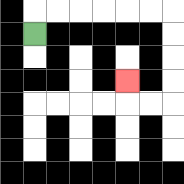{'start': '[1, 1]', 'end': '[5, 3]', 'path_directions': 'U,R,R,R,R,R,R,D,D,D,D,L,L,U', 'path_coordinates': '[[1, 1], [1, 0], [2, 0], [3, 0], [4, 0], [5, 0], [6, 0], [7, 0], [7, 1], [7, 2], [7, 3], [7, 4], [6, 4], [5, 4], [5, 3]]'}